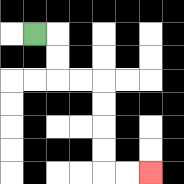{'start': '[1, 1]', 'end': '[6, 7]', 'path_directions': 'R,D,D,R,R,D,D,D,D,R,R', 'path_coordinates': '[[1, 1], [2, 1], [2, 2], [2, 3], [3, 3], [4, 3], [4, 4], [4, 5], [4, 6], [4, 7], [5, 7], [6, 7]]'}